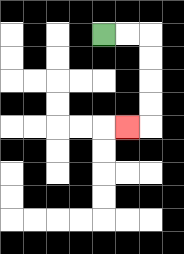{'start': '[4, 1]', 'end': '[5, 5]', 'path_directions': 'R,R,D,D,D,D,L', 'path_coordinates': '[[4, 1], [5, 1], [6, 1], [6, 2], [6, 3], [6, 4], [6, 5], [5, 5]]'}